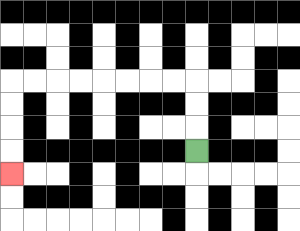{'start': '[8, 6]', 'end': '[0, 7]', 'path_directions': 'U,U,U,L,L,L,L,L,L,L,L,D,D,D,D', 'path_coordinates': '[[8, 6], [8, 5], [8, 4], [8, 3], [7, 3], [6, 3], [5, 3], [4, 3], [3, 3], [2, 3], [1, 3], [0, 3], [0, 4], [0, 5], [0, 6], [0, 7]]'}